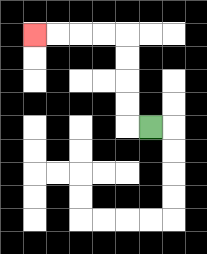{'start': '[6, 5]', 'end': '[1, 1]', 'path_directions': 'L,U,U,U,U,L,L,L,L', 'path_coordinates': '[[6, 5], [5, 5], [5, 4], [5, 3], [5, 2], [5, 1], [4, 1], [3, 1], [2, 1], [1, 1]]'}